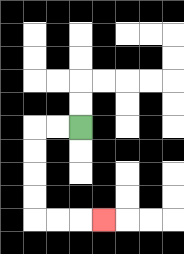{'start': '[3, 5]', 'end': '[4, 9]', 'path_directions': 'L,L,D,D,D,D,R,R,R', 'path_coordinates': '[[3, 5], [2, 5], [1, 5], [1, 6], [1, 7], [1, 8], [1, 9], [2, 9], [3, 9], [4, 9]]'}